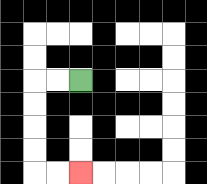{'start': '[3, 3]', 'end': '[3, 7]', 'path_directions': 'L,L,D,D,D,D,R,R', 'path_coordinates': '[[3, 3], [2, 3], [1, 3], [1, 4], [1, 5], [1, 6], [1, 7], [2, 7], [3, 7]]'}